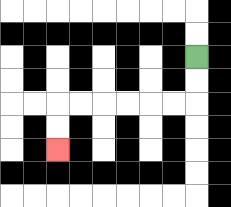{'start': '[8, 2]', 'end': '[2, 6]', 'path_directions': 'D,D,L,L,L,L,L,L,D,D', 'path_coordinates': '[[8, 2], [8, 3], [8, 4], [7, 4], [6, 4], [5, 4], [4, 4], [3, 4], [2, 4], [2, 5], [2, 6]]'}